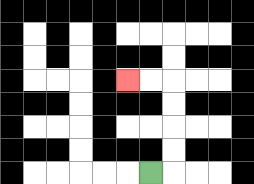{'start': '[6, 7]', 'end': '[5, 3]', 'path_directions': 'R,U,U,U,U,L,L', 'path_coordinates': '[[6, 7], [7, 7], [7, 6], [7, 5], [7, 4], [7, 3], [6, 3], [5, 3]]'}